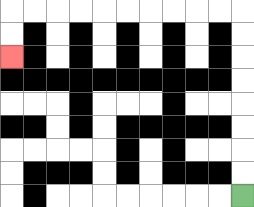{'start': '[10, 8]', 'end': '[0, 2]', 'path_directions': 'U,U,U,U,U,U,U,U,L,L,L,L,L,L,L,L,L,L,D,D', 'path_coordinates': '[[10, 8], [10, 7], [10, 6], [10, 5], [10, 4], [10, 3], [10, 2], [10, 1], [10, 0], [9, 0], [8, 0], [7, 0], [6, 0], [5, 0], [4, 0], [3, 0], [2, 0], [1, 0], [0, 0], [0, 1], [0, 2]]'}